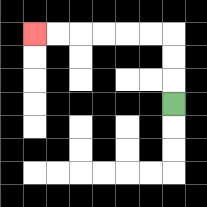{'start': '[7, 4]', 'end': '[1, 1]', 'path_directions': 'U,U,U,L,L,L,L,L,L', 'path_coordinates': '[[7, 4], [7, 3], [7, 2], [7, 1], [6, 1], [5, 1], [4, 1], [3, 1], [2, 1], [1, 1]]'}